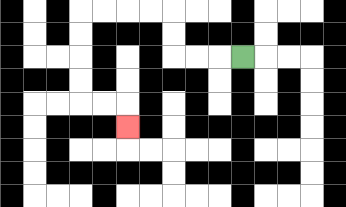{'start': '[10, 2]', 'end': '[5, 5]', 'path_directions': 'L,L,L,U,U,L,L,L,L,D,D,D,D,R,R,D', 'path_coordinates': '[[10, 2], [9, 2], [8, 2], [7, 2], [7, 1], [7, 0], [6, 0], [5, 0], [4, 0], [3, 0], [3, 1], [3, 2], [3, 3], [3, 4], [4, 4], [5, 4], [5, 5]]'}